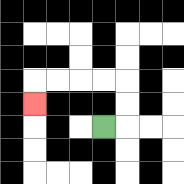{'start': '[4, 5]', 'end': '[1, 4]', 'path_directions': 'R,U,U,L,L,L,L,D', 'path_coordinates': '[[4, 5], [5, 5], [5, 4], [5, 3], [4, 3], [3, 3], [2, 3], [1, 3], [1, 4]]'}